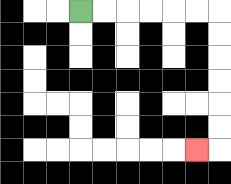{'start': '[3, 0]', 'end': '[8, 6]', 'path_directions': 'R,R,R,R,R,R,D,D,D,D,D,D,L', 'path_coordinates': '[[3, 0], [4, 0], [5, 0], [6, 0], [7, 0], [8, 0], [9, 0], [9, 1], [9, 2], [9, 3], [9, 4], [9, 5], [9, 6], [8, 6]]'}